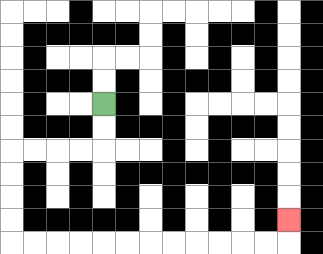{'start': '[4, 4]', 'end': '[12, 9]', 'path_directions': 'D,D,L,L,L,L,D,D,D,D,R,R,R,R,R,R,R,R,R,R,R,R,U', 'path_coordinates': '[[4, 4], [4, 5], [4, 6], [3, 6], [2, 6], [1, 6], [0, 6], [0, 7], [0, 8], [0, 9], [0, 10], [1, 10], [2, 10], [3, 10], [4, 10], [5, 10], [6, 10], [7, 10], [8, 10], [9, 10], [10, 10], [11, 10], [12, 10], [12, 9]]'}